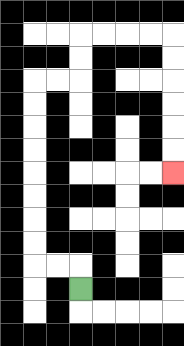{'start': '[3, 12]', 'end': '[7, 7]', 'path_directions': 'U,L,L,U,U,U,U,U,U,U,U,R,R,U,U,R,R,R,R,D,D,D,D,D,D', 'path_coordinates': '[[3, 12], [3, 11], [2, 11], [1, 11], [1, 10], [1, 9], [1, 8], [1, 7], [1, 6], [1, 5], [1, 4], [1, 3], [2, 3], [3, 3], [3, 2], [3, 1], [4, 1], [5, 1], [6, 1], [7, 1], [7, 2], [7, 3], [7, 4], [7, 5], [7, 6], [7, 7]]'}